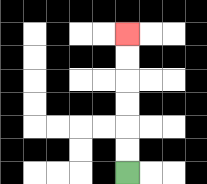{'start': '[5, 7]', 'end': '[5, 1]', 'path_directions': 'U,U,U,U,U,U', 'path_coordinates': '[[5, 7], [5, 6], [5, 5], [5, 4], [5, 3], [5, 2], [5, 1]]'}